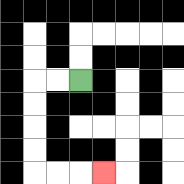{'start': '[3, 3]', 'end': '[4, 7]', 'path_directions': 'L,L,D,D,D,D,R,R,R', 'path_coordinates': '[[3, 3], [2, 3], [1, 3], [1, 4], [1, 5], [1, 6], [1, 7], [2, 7], [3, 7], [4, 7]]'}